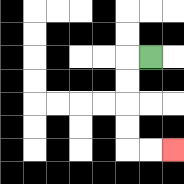{'start': '[6, 2]', 'end': '[7, 6]', 'path_directions': 'L,D,D,D,D,R,R', 'path_coordinates': '[[6, 2], [5, 2], [5, 3], [5, 4], [5, 5], [5, 6], [6, 6], [7, 6]]'}